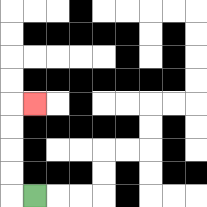{'start': '[1, 8]', 'end': '[1, 4]', 'path_directions': 'L,U,U,U,U,R', 'path_coordinates': '[[1, 8], [0, 8], [0, 7], [0, 6], [0, 5], [0, 4], [1, 4]]'}